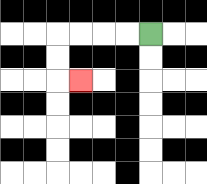{'start': '[6, 1]', 'end': '[3, 3]', 'path_directions': 'L,L,L,L,D,D,R', 'path_coordinates': '[[6, 1], [5, 1], [4, 1], [3, 1], [2, 1], [2, 2], [2, 3], [3, 3]]'}